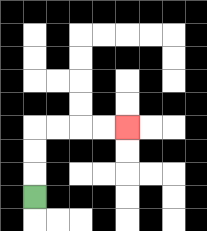{'start': '[1, 8]', 'end': '[5, 5]', 'path_directions': 'U,U,U,R,R,R,R', 'path_coordinates': '[[1, 8], [1, 7], [1, 6], [1, 5], [2, 5], [3, 5], [4, 5], [5, 5]]'}